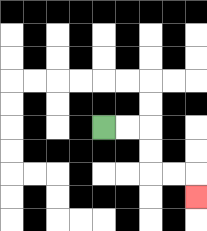{'start': '[4, 5]', 'end': '[8, 8]', 'path_directions': 'R,R,D,D,R,R,D', 'path_coordinates': '[[4, 5], [5, 5], [6, 5], [6, 6], [6, 7], [7, 7], [8, 7], [8, 8]]'}